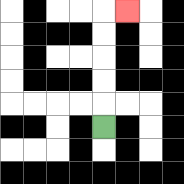{'start': '[4, 5]', 'end': '[5, 0]', 'path_directions': 'U,U,U,U,U,R', 'path_coordinates': '[[4, 5], [4, 4], [4, 3], [4, 2], [4, 1], [4, 0], [5, 0]]'}